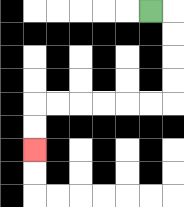{'start': '[6, 0]', 'end': '[1, 6]', 'path_directions': 'R,D,D,D,D,L,L,L,L,L,L,D,D', 'path_coordinates': '[[6, 0], [7, 0], [7, 1], [7, 2], [7, 3], [7, 4], [6, 4], [5, 4], [4, 4], [3, 4], [2, 4], [1, 4], [1, 5], [1, 6]]'}